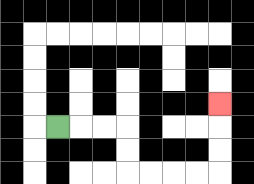{'start': '[2, 5]', 'end': '[9, 4]', 'path_directions': 'R,R,R,D,D,R,R,R,R,U,U,U', 'path_coordinates': '[[2, 5], [3, 5], [4, 5], [5, 5], [5, 6], [5, 7], [6, 7], [7, 7], [8, 7], [9, 7], [9, 6], [9, 5], [9, 4]]'}